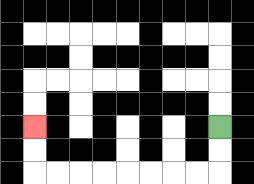{'start': '[9, 5]', 'end': '[1, 5]', 'path_directions': 'D,D,L,L,L,L,L,L,L,L,U,U', 'path_coordinates': '[[9, 5], [9, 6], [9, 7], [8, 7], [7, 7], [6, 7], [5, 7], [4, 7], [3, 7], [2, 7], [1, 7], [1, 6], [1, 5]]'}